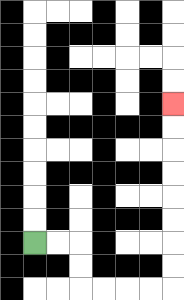{'start': '[1, 10]', 'end': '[7, 4]', 'path_directions': 'R,R,D,D,R,R,R,R,U,U,U,U,U,U,U,U', 'path_coordinates': '[[1, 10], [2, 10], [3, 10], [3, 11], [3, 12], [4, 12], [5, 12], [6, 12], [7, 12], [7, 11], [7, 10], [7, 9], [7, 8], [7, 7], [7, 6], [7, 5], [7, 4]]'}